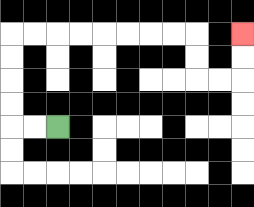{'start': '[2, 5]', 'end': '[10, 1]', 'path_directions': 'L,L,U,U,U,U,R,R,R,R,R,R,R,R,D,D,R,R,U,U', 'path_coordinates': '[[2, 5], [1, 5], [0, 5], [0, 4], [0, 3], [0, 2], [0, 1], [1, 1], [2, 1], [3, 1], [4, 1], [5, 1], [6, 1], [7, 1], [8, 1], [8, 2], [8, 3], [9, 3], [10, 3], [10, 2], [10, 1]]'}